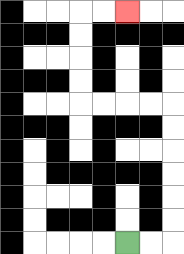{'start': '[5, 10]', 'end': '[5, 0]', 'path_directions': 'R,R,U,U,U,U,U,U,L,L,L,L,U,U,U,U,R,R', 'path_coordinates': '[[5, 10], [6, 10], [7, 10], [7, 9], [7, 8], [7, 7], [7, 6], [7, 5], [7, 4], [6, 4], [5, 4], [4, 4], [3, 4], [3, 3], [3, 2], [3, 1], [3, 0], [4, 0], [5, 0]]'}